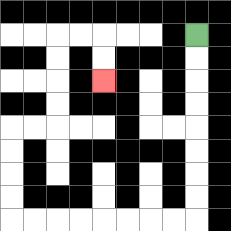{'start': '[8, 1]', 'end': '[4, 3]', 'path_directions': 'D,D,D,D,D,D,D,D,L,L,L,L,L,L,L,L,U,U,U,U,R,R,U,U,U,U,R,R,D,D', 'path_coordinates': '[[8, 1], [8, 2], [8, 3], [8, 4], [8, 5], [8, 6], [8, 7], [8, 8], [8, 9], [7, 9], [6, 9], [5, 9], [4, 9], [3, 9], [2, 9], [1, 9], [0, 9], [0, 8], [0, 7], [0, 6], [0, 5], [1, 5], [2, 5], [2, 4], [2, 3], [2, 2], [2, 1], [3, 1], [4, 1], [4, 2], [4, 3]]'}